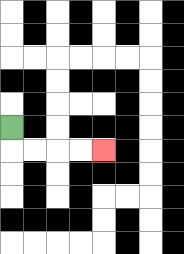{'start': '[0, 5]', 'end': '[4, 6]', 'path_directions': 'D,R,R,R,R', 'path_coordinates': '[[0, 5], [0, 6], [1, 6], [2, 6], [3, 6], [4, 6]]'}